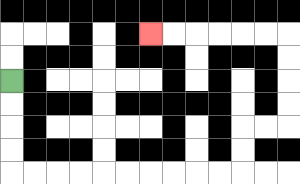{'start': '[0, 3]', 'end': '[6, 1]', 'path_directions': 'D,D,D,D,R,R,R,R,R,R,R,R,R,R,U,U,R,R,U,U,U,U,L,L,L,L,L,L', 'path_coordinates': '[[0, 3], [0, 4], [0, 5], [0, 6], [0, 7], [1, 7], [2, 7], [3, 7], [4, 7], [5, 7], [6, 7], [7, 7], [8, 7], [9, 7], [10, 7], [10, 6], [10, 5], [11, 5], [12, 5], [12, 4], [12, 3], [12, 2], [12, 1], [11, 1], [10, 1], [9, 1], [8, 1], [7, 1], [6, 1]]'}